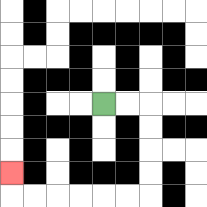{'start': '[4, 4]', 'end': '[0, 7]', 'path_directions': 'R,R,D,D,D,D,L,L,L,L,L,L,U', 'path_coordinates': '[[4, 4], [5, 4], [6, 4], [6, 5], [6, 6], [6, 7], [6, 8], [5, 8], [4, 8], [3, 8], [2, 8], [1, 8], [0, 8], [0, 7]]'}